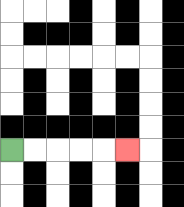{'start': '[0, 6]', 'end': '[5, 6]', 'path_directions': 'R,R,R,R,R', 'path_coordinates': '[[0, 6], [1, 6], [2, 6], [3, 6], [4, 6], [5, 6]]'}